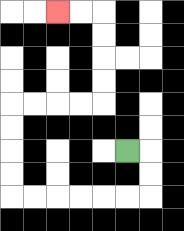{'start': '[5, 6]', 'end': '[2, 0]', 'path_directions': 'R,D,D,L,L,L,L,L,L,U,U,U,U,R,R,R,R,U,U,U,U,L,L', 'path_coordinates': '[[5, 6], [6, 6], [6, 7], [6, 8], [5, 8], [4, 8], [3, 8], [2, 8], [1, 8], [0, 8], [0, 7], [0, 6], [0, 5], [0, 4], [1, 4], [2, 4], [3, 4], [4, 4], [4, 3], [4, 2], [4, 1], [4, 0], [3, 0], [2, 0]]'}